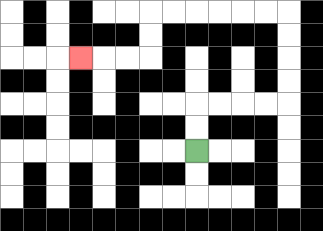{'start': '[8, 6]', 'end': '[3, 2]', 'path_directions': 'U,U,R,R,R,R,U,U,U,U,L,L,L,L,L,L,D,D,L,L,L', 'path_coordinates': '[[8, 6], [8, 5], [8, 4], [9, 4], [10, 4], [11, 4], [12, 4], [12, 3], [12, 2], [12, 1], [12, 0], [11, 0], [10, 0], [9, 0], [8, 0], [7, 0], [6, 0], [6, 1], [6, 2], [5, 2], [4, 2], [3, 2]]'}